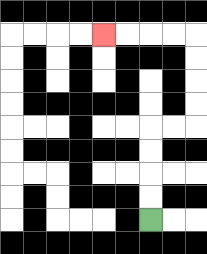{'start': '[6, 9]', 'end': '[4, 1]', 'path_directions': 'U,U,U,U,R,R,U,U,U,U,L,L,L,L', 'path_coordinates': '[[6, 9], [6, 8], [6, 7], [6, 6], [6, 5], [7, 5], [8, 5], [8, 4], [8, 3], [8, 2], [8, 1], [7, 1], [6, 1], [5, 1], [4, 1]]'}